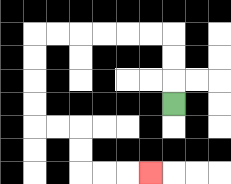{'start': '[7, 4]', 'end': '[6, 7]', 'path_directions': 'U,U,U,L,L,L,L,L,L,D,D,D,D,R,R,D,D,R,R,R', 'path_coordinates': '[[7, 4], [7, 3], [7, 2], [7, 1], [6, 1], [5, 1], [4, 1], [3, 1], [2, 1], [1, 1], [1, 2], [1, 3], [1, 4], [1, 5], [2, 5], [3, 5], [3, 6], [3, 7], [4, 7], [5, 7], [6, 7]]'}